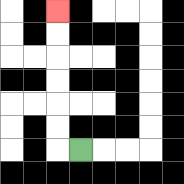{'start': '[3, 6]', 'end': '[2, 0]', 'path_directions': 'L,U,U,U,U,U,U', 'path_coordinates': '[[3, 6], [2, 6], [2, 5], [2, 4], [2, 3], [2, 2], [2, 1], [2, 0]]'}